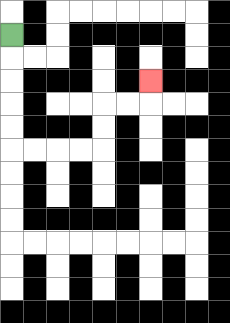{'start': '[0, 1]', 'end': '[6, 3]', 'path_directions': 'D,D,D,D,D,R,R,R,R,U,U,R,R,U', 'path_coordinates': '[[0, 1], [0, 2], [0, 3], [0, 4], [0, 5], [0, 6], [1, 6], [2, 6], [3, 6], [4, 6], [4, 5], [4, 4], [5, 4], [6, 4], [6, 3]]'}